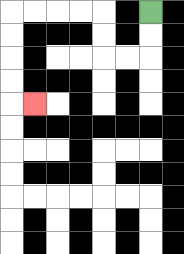{'start': '[6, 0]', 'end': '[1, 4]', 'path_directions': 'D,D,L,L,U,U,L,L,L,L,D,D,D,D,R', 'path_coordinates': '[[6, 0], [6, 1], [6, 2], [5, 2], [4, 2], [4, 1], [4, 0], [3, 0], [2, 0], [1, 0], [0, 0], [0, 1], [0, 2], [0, 3], [0, 4], [1, 4]]'}